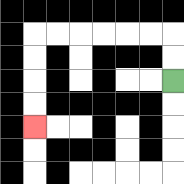{'start': '[7, 3]', 'end': '[1, 5]', 'path_directions': 'U,U,L,L,L,L,L,L,D,D,D,D', 'path_coordinates': '[[7, 3], [7, 2], [7, 1], [6, 1], [5, 1], [4, 1], [3, 1], [2, 1], [1, 1], [1, 2], [1, 3], [1, 4], [1, 5]]'}